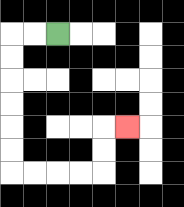{'start': '[2, 1]', 'end': '[5, 5]', 'path_directions': 'L,L,D,D,D,D,D,D,R,R,R,R,U,U,R', 'path_coordinates': '[[2, 1], [1, 1], [0, 1], [0, 2], [0, 3], [0, 4], [0, 5], [0, 6], [0, 7], [1, 7], [2, 7], [3, 7], [4, 7], [4, 6], [4, 5], [5, 5]]'}